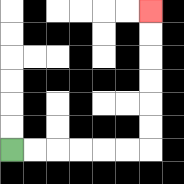{'start': '[0, 6]', 'end': '[6, 0]', 'path_directions': 'R,R,R,R,R,R,U,U,U,U,U,U', 'path_coordinates': '[[0, 6], [1, 6], [2, 6], [3, 6], [4, 6], [5, 6], [6, 6], [6, 5], [6, 4], [6, 3], [6, 2], [6, 1], [6, 0]]'}